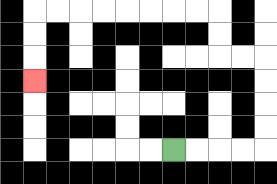{'start': '[7, 6]', 'end': '[1, 3]', 'path_directions': 'R,R,R,R,U,U,U,U,L,L,U,U,L,L,L,L,L,L,L,L,D,D,D', 'path_coordinates': '[[7, 6], [8, 6], [9, 6], [10, 6], [11, 6], [11, 5], [11, 4], [11, 3], [11, 2], [10, 2], [9, 2], [9, 1], [9, 0], [8, 0], [7, 0], [6, 0], [5, 0], [4, 0], [3, 0], [2, 0], [1, 0], [1, 1], [1, 2], [1, 3]]'}